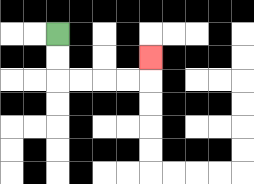{'start': '[2, 1]', 'end': '[6, 2]', 'path_directions': 'D,D,R,R,R,R,U', 'path_coordinates': '[[2, 1], [2, 2], [2, 3], [3, 3], [4, 3], [5, 3], [6, 3], [6, 2]]'}